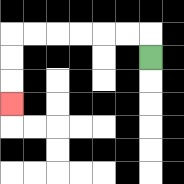{'start': '[6, 2]', 'end': '[0, 4]', 'path_directions': 'U,L,L,L,L,L,L,D,D,D', 'path_coordinates': '[[6, 2], [6, 1], [5, 1], [4, 1], [3, 1], [2, 1], [1, 1], [0, 1], [0, 2], [0, 3], [0, 4]]'}